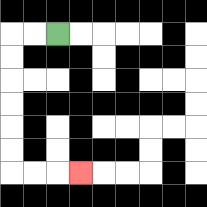{'start': '[2, 1]', 'end': '[3, 7]', 'path_directions': 'L,L,D,D,D,D,D,D,R,R,R', 'path_coordinates': '[[2, 1], [1, 1], [0, 1], [0, 2], [0, 3], [0, 4], [0, 5], [0, 6], [0, 7], [1, 7], [2, 7], [3, 7]]'}